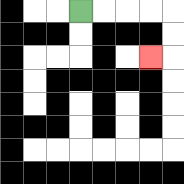{'start': '[3, 0]', 'end': '[6, 2]', 'path_directions': 'R,R,R,R,D,D,L', 'path_coordinates': '[[3, 0], [4, 0], [5, 0], [6, 0], [7, 0], [7, 1], [7, 2], [6, 2]]'}